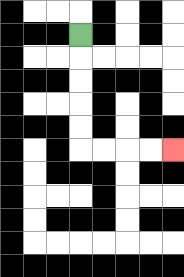{'start': '[3, 1]', 'end': '[7, 6]', 'path_directions': 'D,D,D,D,D,R,R,R,R', 'path_coordinates': '[[3, 1], [3, 2], [3, 3], [3, 4], [3, 5], [3, 6], [4, 6], [5, 6], [6, 6], [7, 6]]'}